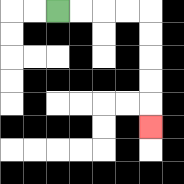{'start': '[2, 0]', 'end': '[6, 5]', 'path_directions': 'R,R,R,R,D,D,D,D,D', 'path_coordinates': '[[2, 0], [3, 0], [4, 0], [5, 0], [6, 0], [6, 1], [6, 2], [6, 3], [6, 4], [6, 5]]'}